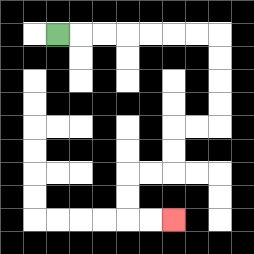{'start': '[2, 1]', 'end': '[7, 9]', 'path_directions': 'R,R,R,R,R,R,R,D,D,D,D,L,L,D,D,L,L,D,D,R,R', 'path_coordinates': '[[2, 1], [3, 1], [4, 1], [5, 1], [6, 1], [7, 1], [8, 1], [9, 1], [9, 2], [9, 3], [9, 4], [9, 5], [8, 5], [7, 5], [7, 6], [7, 7], [6, 7], [5, 7], [5, 8], [5, 9], [6, 9], [7, 9]]'}